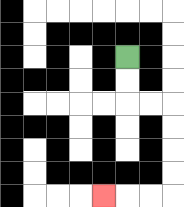{'start': '[5, 2]', 'end': '[4, 8]', 'path_directions': 'D,D,R,R,D,D,D,D,L,L,L', 'path_coordinates': '[[5, 2], [5, 3], [5, 4], [6, 4], [7, 4], [7, 5], [7, 6], [7, 7], [7, 8], [6, 8], [5, 8], [4, 8]]'}